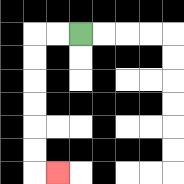{'start': '[3, 1]', 'end': '[2, 7]', 'path_directions': 'L,L,D,D,D,D,D,D,R', 'path_coordinates': '[[3, 1], [2, 1], [1, 1], [1, 2], [1, 3], [1, 4], [1, 5], [1, 6], [1, 7], [2, 7]]'}